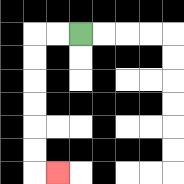{'start': '[3, 1]', 'end': '[2, 7]', 'path_directions': 'L,L,D,D,D,D,D,D,R', 'path_coordinates': '[[3, 1], [2, 1], [1, 1], [1, 2], [1, 3], [1, 4], [1, 5], [1, 6], [1, 7], [2, 7]]'}